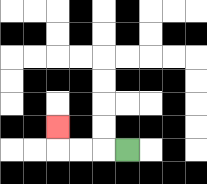{'start': '[5, 6]', 'end': '[2, 5]', 'path_directions': 'L,L,L,U', 'path_coordinates': '[[5, 6], [4, 6], [3, 6], [2, 6], [2, 5]]'}